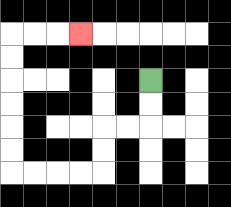{'start': '[6, 3]', 'end': '[3, 1]', 'path_directions': 'D,D,L,L,D,D,L,L,L,L,U,U,U,U,U,U,R,R,R', 'path_coordinates': '[[6, 3], [6, 4], [6, 5], [5, 5], [4, 5], [4, 6], [4, 7], [3, 7], [2, 7], [1, 7], [0, 7], [0, 6], [0, 5], [0, 4], [0, 3], [0, 2], [0, 1], [1, 1], [2, 1], [3, 1]]'}